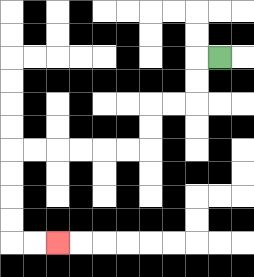{'start': '[9, 2]', 'end': '[2, 10]', 'path_directions': 'L,D,D,L,L,D,D,L,L,L,L,L,L,D,D,D,D,R,R', 'path_coordinates': '[[9, 2], [8, 2], [8, 3], [8, 4], [7, 4], [6, 4], [6, 5], [6, 6], [5, 6], [4, 6], [3, 6], [2, 6], [1, 6], [0, 6], [0, 7], [0, 8], [0, 9], [0, 10], [1, 10], [2, 10]]'}